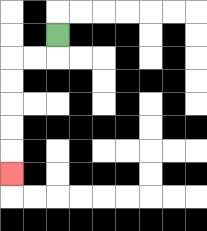{'start': '[2, 1]', 'end': '[0, 7]', 'path_directions': 'D,L,L,D,D,D,D,D', 'path_coordinates': '[[2, 1], [2, 2], [1, 2], [0, 2], [0, 3], [0, 4], [0, 5], [0, 6], [0, 7]]'}